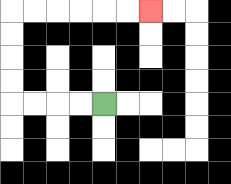{'start': '[4, 4]', 'end': '[6, 0]', 'path_directions': 'L,L,L,L,U,U,U,U,R,R,R,R,R,R', 'path_coordinates': '[[4, 4], [3, 4], [2, 4], [1, 4], [0, 4], [0, 3], [0, 2], [0, 1], [0, 0], [1, 0], [2, 0], [3, 0], [4, 0], [5, 0], [6, 0]]'}